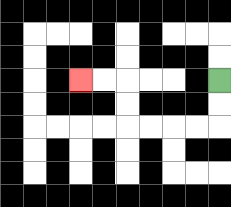{'start': '[9, 3]', 'end': '[3, 3]', 'path_directions': 'D,D,L,L,L,L,U,U,L,L', 'path_coordinates': '[[9, 3], [9, 4], [9, 5], [8, 5], [7, 5], [6, 5], [5, 5], [5, 4], [5, 3], [4, 3], [3, 3]]'}